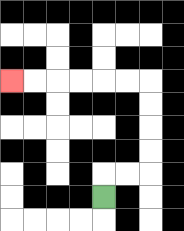{'start': '[4, 8]', 'end': '[0, 3]', 'path_directions': 'U,R,R,U,U,U,U,L,L,L,L,L,L', 'path_coordinates': '[[4, 8], [4, 7], [5, 7], [6, 7], [6, 6], [6, 5], [6, 4], [6, 3], [5, 3], [4, 3], [3, 3], [2, 3], [1, 3], [0, 3]]'}